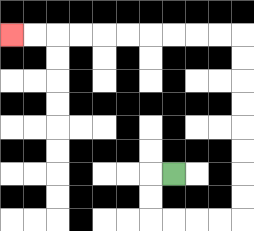{'start': '[7, 7]', 'end': '[0, 1]', 'path_directions': 'L,D,D,R,R,R,R,U,U,U,U,U,U,U,U,L,L,L,L,L,L,L,L,L,L', 'path_coordinates': '[[7, 7], [6, 7], [6, 8], [6, 9], [7, 9], [8, 9], [9, 9], [10, 9], [10, 8], [10, 7], [10, 6], [10, 5], [10, 4], [10, 3], [10, 2], [10, 1], [9, 1], [8, 1], [7, 1], [6, 1], [5, 1], [4, 1], [3, 1], [2, 1], [1, 1], [0, 1]]'}